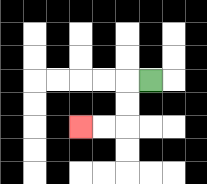{'start': '[6, 3]', 'end': '[3, 5]', 'path_directions': 'L,D,D,L,L', 'path_coordinates': '[[6, 3], [5, 3], [5, 4], [5, 5], [4, 5], [3, 5]]'}